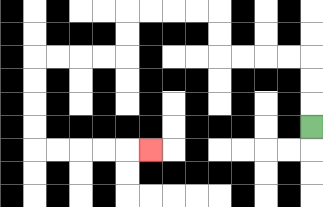{'start': '[13, 5]', 'end': '[6, 6]', 'path_directions': 'U,U,U,L,L,L,L,U,U,L,L,L,L,D,D,L,L,L,L,D,D,D,D,R,R,R,R,R', 'path_coordinates': '[[13, 5], [13, 4], [13, 3], [13, 2], [12, 2], [11, 2], [10, 2], [9, 2], [9, 1], [9, 0], [8, 0], [7, 0], [6, 0], [5, 0], [5, 1], [5, 2], [4, 2], [3, 2], [2, 2], [1, 2], [1, 3], [1, 4], [1, 5], [1, 6], [2, 6], [3, 6], [4, 6], [5, 6], [6, 6]]'}